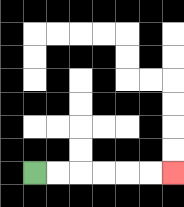{'start': '[1, 7]', 'end': '[7, 7]', 'path_directions': 'R,R,R,R,R,R', 'path_coordinates': '[[1, 7], [2, 7], [3, 7], [4, 7], [5, 7], [6, 7], [7, 7]]'}